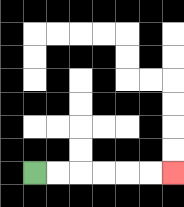{'start': '[1, 7]', 'end': '[7, 7]', 'path_directions': 'R,R,R,R,R,R', 'path_coordinates': '[[1, 7], [2, 7], [3, 7], [4, 7], [5, 7], [6, 7], [7, 7]]'}